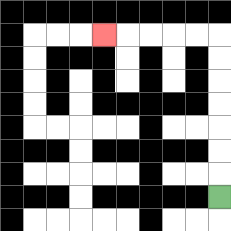{'start': '[9, 8]', 'end': '[4, 1]', 'path_directions': 'U,U,U,U,U,U,U,L,L,L,L,L', 'path_coordinates': '[[9, 8], [9, 7], [9, 6], [9, 5], [9, 4], [9, 3], [9, 2], [9, 1], [8, 1], [7, 1], [6, 1], [5, 1], [4, 1]]'}